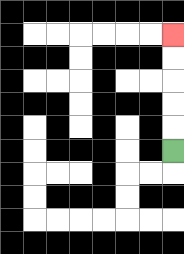{'start': '[7, 6]', 'end': '[7, 1]', 'path_directions': 'U,U,U,U,U', 'path_coordinates': '[[7, 6], [7, 5], [7, 4], [7, 3], [7, 2], [7, 1]]'}